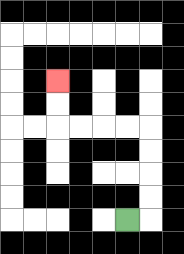{'start': '[5, 9]', 'end': '[2, 3]', 'path_directions': 'R,U,U,U,U,L,L,L,L,U,U', 'path_coordinates': '[[5, 9], [6, 9], [6, 8], [6, 7], [6, 6], [6, 5], [5, 5], [4, 5], [3, 5], [2, 5], [2, 4], [2, 3]]'}